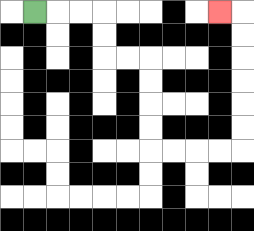{'start': '[1, 0]', 'end': '[9, 0]', 'path_directions': 'R,R,R,D,D,R,R,D,D,D,D,R,R,R,R,U,U,U,U,U,U,L', 'path_coordinates': '[[1, 0], [2, 0], [3, 0], [4, 0], [4, 1], [4, 2], [5, 2], [6, 2], [6, 3], [6, 4], [6, 5], [6, 6], [7, 6], [8, 6], [9, 6], [10, 6], [10, 5], [10, 4], [10, 3], [10, 2], [10, 1], [10, 0], [9, 0]]'}